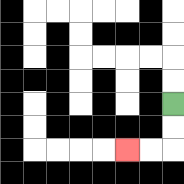{'start': '[7, 4]', 'end': '[5, 6]', 'path_directions': 'D,D,L,L', 'path_coordinates': '[[7, 4], [7, 5], [7, 6], [6, 6], [5, 6]]'}